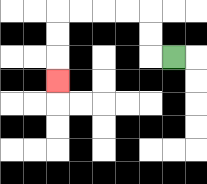{'start': '[7, 2]', 'end': '[2, 3]', 'path_directions': 'L,U,U,L,L,L,L,D,D,D', 'path_coordinates': '[[7, 2], [6, 2], [6, 1], [6, 0], [5, 0], [4, 0], [3, 0], [2, 0], [2, 1], [2, 2], [2, 3]]'}